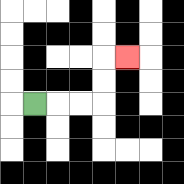{'start': '[1, 4]', 'end': '[5, 2]', 'path_directions': 'R,R,R,U,U,R', 'path_coordinates': '[[1, 4], [2, 4], [3, 4], [4, 4], [4, 3], [4, 2], [5, 2]]'}